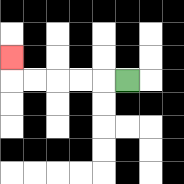{'start': '[5, 3]', 'end': '[0, 2]', 'path_directions': 'L,L,L,L,L,U', 'path_coordinates': '[[5, 3], [4, 3], [3, 3], [2, 3], [1, 3], [0, 3], [0, 2]]'}